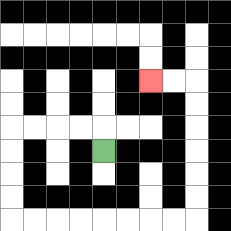{'start': '[4, 6]', 'end': '[6, 3]', 'path_directions': 'U,L,L,L,L,D,D,D,D,R,R,R,R,R,R,R,R,U,U,U,U,U,U,L,L', 'path_coordinates': '[[4, 6], [4, 5], [3, 5], [2, 5], [1, 5], [0, 5], [0, 6], [0, 7], [0, 8], [0, 9], [1, 9], [2, 9], [3, 9], [4, 9], [5, 9], [6, 9], [7, 9], [8, 9], [8, 8], [8, 7], [8, 6], [8, 5], [8, 4], [8, 3], [7, 3], [6, 3]]'}